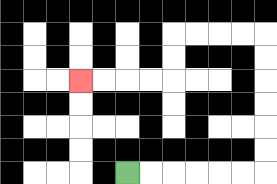{'start': '[5, 7]', 'end': '[3, 3]', 'path_directions': 'R,R,R,R,R,R,U,U,U,U,U,U,L,L,L,L,D,D,L,L,L,L', 'path_coordinates': '[[5, 7], [6, 7], [7, 7], [8, 7], [9, 7], [10, 7], [11, 7], [11, 6], [11, 5], [11, 4], [11, 3], [11, 2], [11, 1], [10, 1], [9, 1], [8, 1], [7, 1], [7, 2], [7, 3], [6, 3], [5, 3], [4, 3], [3, 3]]'}